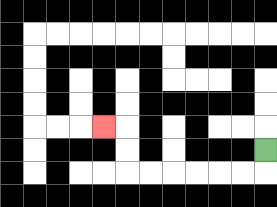{'start': '[11, 6]', 'end': '[4, 5]', 'path_directions': 'D,L,L,L,L,L,L,U,U,L', 'path_coordinates': '[[11, 6], [11, 7], [10, 7], [9, 7], [8, 7], [7, 7], [6, 7], [5, 7], [5, 6], [5, 5], [4, 5]]'}